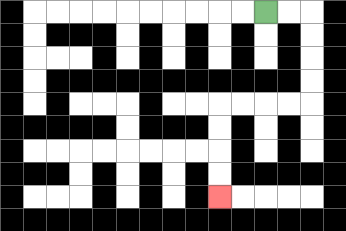{'start': '[11, 0]', 'end': '[9, 8]', 'path_directions': 'R,R,D,D,D,D,L,L,L,L,D,D,D,D', 'path_coordinates': '[[11, 0], [12, 0], [13, 0], [13, 1], [13, 2], [13, 3], [13, 4], [12, 4], [11, 4], [10, 4], [9, 4], [9, 5], [9, 6], [9, 7], [9, 8]]'}